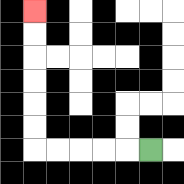{'start': '[6, 6]', 'end': '[1, 0]', 'path_directions': 'L,L,L,L,L,U,U,U,U,U,U', 'path_coordinates': '[[6, 6], [5, 6], [4, 6], [3, 6], [2, 6], [1, 6], [1, 5], [1, 4], [1, 3], [1, 2], [1, 1], [1, 0]]'}